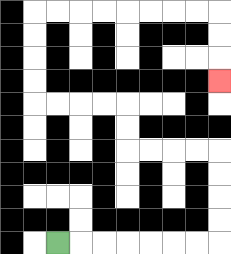{'start': '[2, 10]', 'end': '[9, 3]', 'path_directions': 'R,R,R,R,R,R,R,U,U,U,U,L,L,L,L,U,U,L,L,L,L,U,U,U,U,R,R,R,R,R,R,R,R,D,D,D', 'path_coordinates': '[[2, 10], [3, 10], [4, 10], [5, 10], [6, 10], [7, 10], [8, 10], [9, 10], [9, 9], [9, 8], [9, 7], [9, 6], [8, 6], [7, 6], [6, 6], [5, 6], [5, 5], [5, 4], [4, 4], [3, 4], [2, 4], [1, 4], [1, 3], [1, 2], [1, 1], [1, 0], [2, 0], [3, 0], [4, 0], [5, 0], [6, 0], [7, 0], [8, 0], [9, 0], [9, 1], [9, 2], [9, 3]]'}